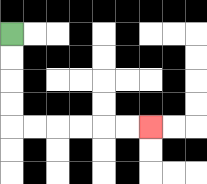{'start': '[0, 1]', 'end': '[6, 5]', 'path_directions': 'D,D,D,D,R,R,R,R,R,R', 'path_coordinates': '[[0, 1], [0, 2], [0, 3], [0, 4], [0, 5], [1, 5], [2, 5], [3, 5], [4, 5], [5, 5], [6, 5]]'}